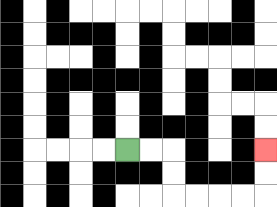{'start': '[5, 6]', 'end': '[11, 6]', 'path_directions': 'R,R,D,D,R,R,R,R,U,U', 'path_coordinates': '[[5, 6], [6, 6], [7, 6], [7, 7], [7, 8], [8, 8], [9, 8], [10, 8], [11, 8], [11, 7], [11, 6]]'}